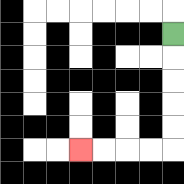{'start': '[7, 1]', 'end': '[3, 6]', 'path_directions': 'D,D,D,D,D,L,L,L,L', 'path_coordinates': '[[7, 1], [7, 2], [7, 3], [7, 4], [7, 5], [7, 6], [6, 6], [5, 6], [4, 6], [3, 6]]'}